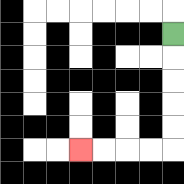{'start': '[7, 1]', 'end': '[3, 6]', 'path_directions': 'D,D,D,D,D,L,L,L,L', 'path_coordinates': '[[7, 1], [7, 2], [7, 3], [7, 4], [7, 5], [7, 6], [6, 6], [5, 6], [4, 6], [3, 6]]'}